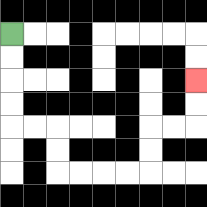{'start': '[0, 1]', 'end': '[8, 3]', 'path_directions': 'D,D,D,D,R,R,D,D,R,R,R,R,U,U,R,R,U,U', 'path_coordinates': '[[0, 1], [0, 2], [0, 3], [0, 4], [0, 5], [1, 5], [2, 5], [2, 6], [2, 7], [3, 7], [4, 7], [5, 7], [6, 7], [6, 6], [6, 5], [7, 5], [8, 5], [8, 4], [8, 3]]'}